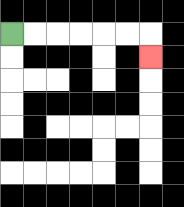{'start': '[0, 1]', 'end': '[6, 2]', 'path_directions': 'R,R,R,R,R,R,D', 'path_coordinates': '[[0, 1], [1, 1], [2, 1], [3, 1], [4, 1], [5, 1], [6, 1], [6, 2]]'}